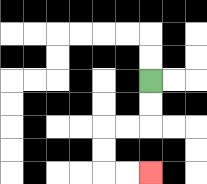{'start': '[6, 3]', 'end': '[6, 7]', 'path_directions': 'D,D,L,L,D,D,R,R', 'path_coordinates': '[[6, 3], [6, 4], [6, 5], [5, 5], [4, 5], [4, 6], [4, 7], [5, 7], [6, 7]]'}